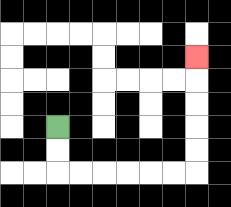{'start': '[2, 5]', 'end': '[8, 2]', 'path_directions': 'D,D,R,R,R,R,R,R,U,U,U,U,U', 'path_coordinates': '[[2, 5], [2, 6], [2, 7], [3, 7], [4, 7], [5, 7], [6, 7], [7, 7], [8, 7], [8, 6], [8, 5], [8, 4], [8, 3], [8, 2]]'}